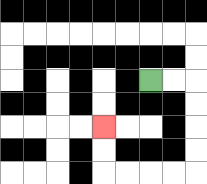{'start': '[6, 3]', 'end': '[4, 5]', 'path_directions': 'R,R,D,D,D,D,L,L,L,L,U,U', 'path_coordinates': '[[6, 3], [7, 3], [8, 3], [8, 4], [8, 5], [8, 6], [8, 7], [7, 7], [6, 7], [5, 7], [4, 7], [4, 6], [4, 5]]'}